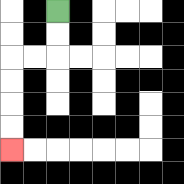{'start': '[2, 0]', 'end': '[0, 6]', 'path_directions': 'D,D,L,L,D,D,D,D', 'path_coordinates': '[[2, 0], [2, 1], [2, 2], [1, 2], [0, 2], [0, 3], [0, 4], [0, 5], [0, 6]]'}